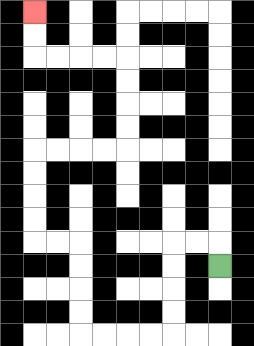{'start': '[9, 11]', 'end': '[1, 0]', 'path_directions': 'U,L,L,D,D,D,D,L,L,L,L,U,U,U,U,L,L,U,U,U,U,R,R,R,R,U,U,U,U,L,L,L,L,U,U', 'path_coordinates': '[[9, 11], [9, 10], [8, 10], [7, 10], [7, 11], [7, 12], [7, 13], [7, 14], [6, 14], [5, 14], [4, 14], [3, 14], [3, 13], [3, 12], [3, 11], [3, 10], [2, 10], [1, 10], [1, 9], [1, 8], [1, 7], [1, 6], [2, 6], [3, 6], [4, 6], [5, 6], [5, 5], [5, 4], [5, 3], [5, 2], [4, 2], [3, 2], [2, 2], [1, 2], [1, 1], [1, 0]]'}